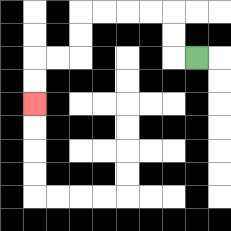{'start': '[8, 2]', 'end': '[1, 4]', 'path_directions': 'L,U,U,L,L,L,L,D,D,L,L,D,D', 'path_coordinates': '[[8, 2], [7, 2], [7, 1], [7, 0], [6, 0], [5, 0], [4, 0], [3, 0], [3, 1], [3, 2], [2, 2], [1, 2], [1, 3], [1, 4]]'}